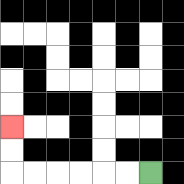{'start': '[6, 7]', 'end': '[0, 5]', 'path_directions': 'L,L,L,L,L,L,U,U', 'path_coordinates': '[[6, 7], [5, 7], [4, 7], [3, 7], [2, 7], [1, 7], [0, 7], [0, 6], [0, 5]]'}